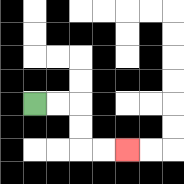{'start': '[1, 4]', 'end': '[5, 6]', 'path_directions': 'R,R,D,D,R,R', 'path_coordinates': '[[1, 4], [2, 4], [3, 4], [3, 5], [3, 6], [4, 6], [5, 6]]'}